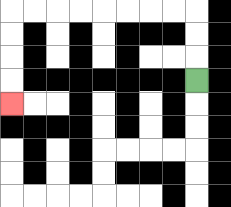{'start': '[8, 3]', 'end': '[0, 4]', 'path_directions': 'U,U,U,L,L,L,L,L,L,L,L,D,D,D,D', 'path_coordinates': '[[8, 3], [8, 2], [8, 1], [8, 0], [7, 0], [6, 0], [5, 0], [4, 0], [3, 0], [2, 0], [1, 0], [0, 0], [0, 1], [0, 2], [0, 3], [0, 4]]'}